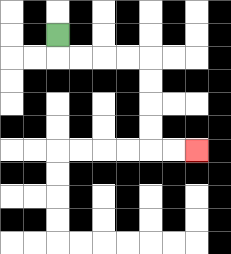{'start': '[2, 1]', 'end': '[8, 6]', 'path_directions': 'D,R,R,R,R,D,D,D,D,R,R', 'path_coordinates': '[[2, 1], [2, 2], [3, 2], [4, 2], [5, 2], [6, 2], [6, 3], [6, 4], [6, 5], [6, 6], [7, 6], [8, 6]]'}